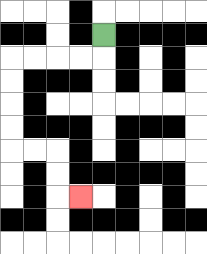{'start': '[4, 1]', 'end': '[3, 8]', 'path_directions': 'D,L,L,L,L,D,D,D,D,R,R,D,D,R', 'path_coordinates': '[[4, 1], [4, 2], [3, 2], [2, 2], [1, 2], [0, 2], [0, 3], [0, 4], [0, 5], [0, 6], [1, 6], [2, 6], [2, 7], [2, 8], [3, 8]]'}